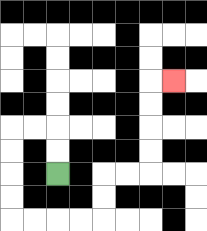{'start': '[2, 7]', 'end': '[7, 3]', 'path_directions': 'U,U,L,L,D,D,D,D,R,R,R,R,U,U,R,R,U,U,U,U,R', 'path_coordinates': '[[2, 7], [2, 6], [2, 5], [1, 5], [0, 5], [0, 6], [0, 7], [0, 8], [0, 9], [1, 9], [2, 9], [3, 9], [4, 9], [4, 8], [4, 7], [5, 7], [6, 7], [6, 6], [6, 5], [6, 4], [6, 3], [7, 3]]'}